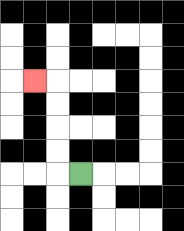{'start': '[3, 7]', 'end': '[1, 3]', 'path_directions': 'L,U,U,U,U,L', 'path_coordinates': '[[3, 7], [2, 7], [2, 6], [2, 5], [2, 4], [2, 3], [1, 3]]'}